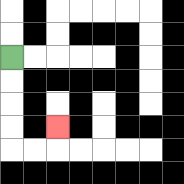{'start': '[0, 2]', 'end': '[2, 5]', 'path_directions': 'D,D,D,D,R,R,U', 'path_coordinates': '[[0, 2], [0, 3], [0, 4], [0, 5], [0, 6], [1, 6], [2, 6], [2, 5]]'}